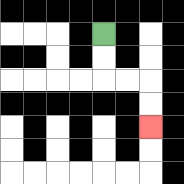{'start': '[4, 1]', 'end': '[6, 5]', 'path_directions': 'D,D,R,R,D,D', 'path_coordinates': '[[4, 1], [4, 2], [4, 3], [5, 3], [6, 3], [6, 4], [6, 5]]'}